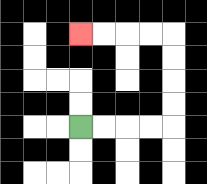{'start': '[3, 5]', 'end': '[3, 1]', 'path_directions': 'R,R,R,R,U,U,U,U,L,L,L,L', 'path_coordinates': '[[3, 5], [4, 5], [5, 5], [6, 5], [7, 5], [7, 4], [7, 3], [7, 2], [7, 1], [6, 1], [5, 1], [4, 1], [3, 1]]'}